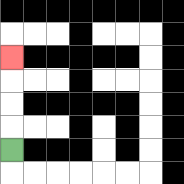{'start': '[0, 6]', 'end': '[0, 2]', 'path_directions': 'U,U,U,U', 'path_coordinates': '[[0, 6], [0, 5], [0, 4], [0, 3], [0, 2]]'}